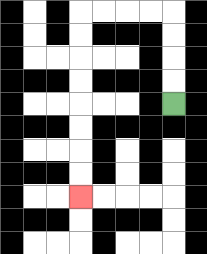{'start': '[7, 4]', 'end': '[3, 8]', 'path_directions': 'U,U,U,U,L,L,L,L,D,D,D,D,D,D,D,D', 'path_coordinates': '[[7, 4], [7, 3], [7, 2], [7, 1], [7, 0], [6, 0], [5, 0], [4, 0], [3, 0], [3, 1], [3, 2], [3, 3], [3, 4], [3, 5], [3, 6], [3, 7], [3, 8]]'}